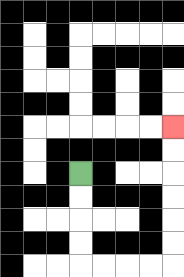{'start': '[3, 7]', 'end': '[7, 5]', 'path_directions': 'D,D,D,D,R,R,R,R,U,U,U,U,U,U', 'path_coordinates': '[[3, 7], [3, 8], [3, 9], [3, 10], [3, 11], [4, 11], [5, 11], [6, 11], [7, 11], [7, 10], [7, 9], [7, 8], [7, 7], [7, 6], [7, 5]]'}